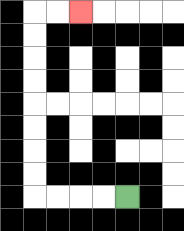{'start': '[5, 8]', 'end': '[3, 0]', 'path_directions': 'L,L,L,L,U,U,U,U,U,U,U,U,R,R', 'path_coordinates': '[[5, 8], [4, 8], [3, 8], [2, 8], [1, 8], [1, 7], [1, 6], [1, 5], [1, 4], [1, 3], [1, 2], [1, 1], [1, 0], [2, 0], [3, 0]]'}